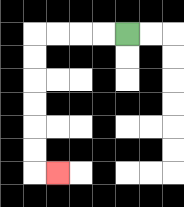{'start': '[5, 1]', 'end': '[2, 7]', 'path_directions': 'L,L,L,L,D,D,D,D,D,D,R', 'path_coordinates': '[[5, 1], [4, 1], [3, 1], [2, 1], [1, 1], [1, 2], [1, 3], [1, 4], [1, 5], [1, 6], [1, 7], [2, 7]]'}